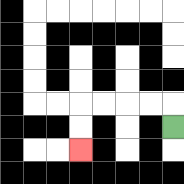{'start': '[7, 5]', 'end': '[3, 6]', 'path_directions': 'U,L,L,L,L,D,D', 'path_coordinates': '[[7, 5], [7, 4], [6, 4], [5, 4], [4, 4], [3, 4], [3, 5], [3, 6]]'}